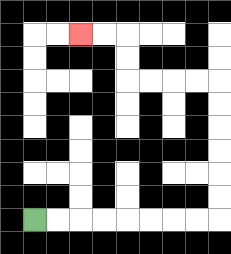{'start': '[1, 9]', 'end': '[3, 1]', 'path_directions': 'R,R,R,R,R,R,R,R,U,U,U,U,U,U,L,L,L,L,U,U,L,L', 'path_coordinates': '[[1, 9], [2, 9], [3, 9], [4, 9], [5, 9], [6, 9], [7, 9], [8, 9], [9, 9], [9, 8], [9, 7], [9, 6], [9, 5], [9, 4], [9, 3], [8, 3], [7, 3], [6, 3], [5, 3], [5, 2], [5, 1], [4, 1], [3, 1]]'}